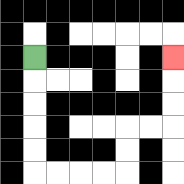{'start': '[1, 2]', 'end': '[7, 2]', 'path_directions': 'D,D,D,D,D,R,R,R,R,U,U,R,R,U,U,U', 'path_coordinates': '[[1, 2], [1, 3], [1, 4], [1, 5], [1, 6], [1, 7], [2, 7], [3, 7], [4, 7], [5, 7], [5, 6], [5, 5], [6, 5], [7, 5], [7, 4], [7, 3], [7, 2]]'}